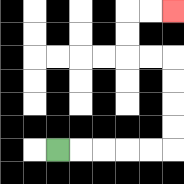{'start': '[2, 6]', 'end': '[7, 0]', 'path_directions': 'R,R,R,R,R,U,U,U,U,L,L,U,U,R,R', 'path_coordinates': '[[2, 6], [3, 6], [4, 6], [5, 6], [6, 6], [7, 6], [7, 5], [7, 4], [7, 3], [7, 2], [6, 2], [5, 2], [5, 1], [5, 0], [6, 0], [7, 0]]'}